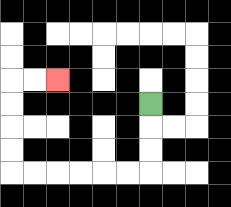{'start': '[6, 4]', 'end': '[2, 3]', 'path_directions': 'D,D,D,L,L,L,L,L,L,U,U,U,U,R,R', 'path_coordinates': '[[6, 4], [6, 5], [6, 6], [6, 7], [5, 7], [4, 7], [3, 7], [2, 7], [1, 7], [0, 7], [0, 6], [0, 5], [0, 4], [0, 3], [1, 3], [2, 3]]'}